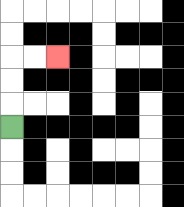{'start': '[0, 5]', 'end': '[2, 2]', 'path_directions': 'U,U,U,R,R', 'path_coordinates': '[[0, 5], [0, 4], [0, 3], [0, 2], [1, 2], [2, 2]]'}